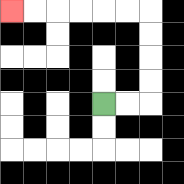{'start': '[4, 4]', 'end': '[0, 0]', 'path_directions': 'R,R,U,U,U,U,L,L,L,L,L,L', 'path_coordinates': '[[4, 4], [5, 4], [6, 4], [6, 3], [6, 2], [6, 1], [6, 0], [5, 0], [4, 0], [3, 0], [2, 0], [1, 0], [0, 0]]'}